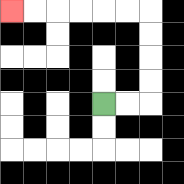{'start': '[4, 4]', 'end': '[0, 0]', 'path_directions': 'R,R,U,U,U,U,L,L,L,L,L,L', 'path_coordinates': '[[4, 4], [5, 4], [6, 4], [6, 3], [6, 2], [6, 1], [6, 0], [5, 0], [4, 0], [3, 0], [2, 0], [1, 0], [0, 0]]'}